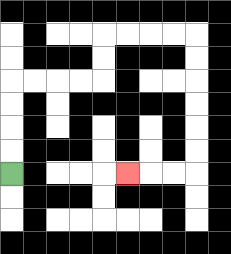{'start': '[0, 7]', 'end': '[5, 7]', 'path_directions': 'U,U,U,U,R,R,R,R,U,U,R,R,R,R,D,D,D,D,D,D,L,L,L', 'path_coordinates': '[[0, 7], [0, 6], [0, 5], [0, 4], [0, 3], [1, 3], [2, 3], [3, 3], [4, 3], [4, 2], [4, 1], [5, 1], [6, 1], [7, 1], [8, 1], [8, 2], [8, 3], [8, 4], [8, 5], [8, 6], [8, 7], [7, 7], [6, 7], [5, 7]]'}